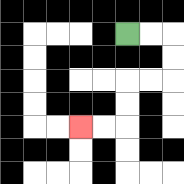{'start': '[5, 1]', 'end': '[3, 5]', 'path_directions': 'R,R,D,D,L,L,D,D,L,L', 'path_coordinates': '[[5, 1], [6, 1], [7, 1], [7, 2], [7, 3], [6, 3], [5, 3], [5, 4], [5, 5], [4, 5], [3, 5]]'}